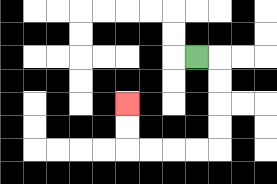{'start': '[8, 2]', 'end': '[5, 4]', 'path_directions': 'R,D,D,D,D,L,L,L,L,U,U', 'path_coordinates': '[[8, 2], [9, 2], [9, 3], [9, 4], [9, 5], [9, 6], [8, 6], [7, 6], [6, 6], [5, 6], [5, 5], [5, 4]]'}